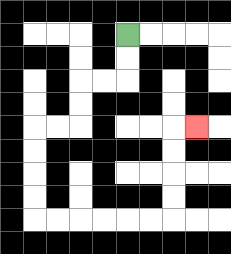{'start': '[5, 1]', 'end': '[8, 5]', 'path_directions': 'D,D,L,L,D,D,L,L,D,D,D,D,R,R,R,R,R,R,U,U,U,U,R', 'path_coordinates': '[[5, 1], [5, 2], [5, 3], [4, 3], [3, 3], [3, 4], [3, 5], [2, 5], [1, 5], [1, 6], [1, 7], [1, 8], [1, 9], [2, 9], [3, 9], [4, 9], [5, 9], [6, 9], [7, 9], [7, 8], [7, 7], [7, 6], [7, 5], [8, 5]]'}